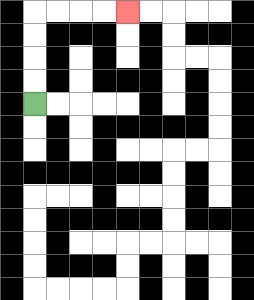{'start': '[1, 4]', 'end': '[5, 0]', 'path_directions': 'U,U,U,U,R,R,R,R', 'path_coordinates': '[[1, 4], [1, 3], [1, 2], [1, 1], [1, 0], [2, 0], [3, 0], [4, 0], [5, 0]]'}